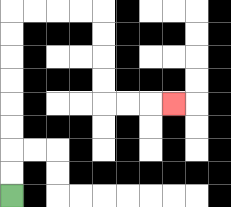{'start': '[0, 8]', 'end': '[7, 4]', 'path_directions': 'U,U,U,U,U,U,U,U,R,R,R,R,D,D,D,D,R,R,R', 'path_coordinates': '[[0, 8], [0, 7], [0, 6], [0, 5], [0, 4], [0, 3], [0, 2], [0, 1], [0, 0], [1, 0], [2, 0], [3, 0], [4, 0], [4, 1], [4, 2], [4, 3], [4, 4], [5, 4], [6, 4], [7, 4]]'}